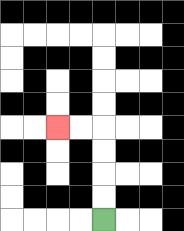{'start': '[4, 9]', 'end': '[2, 5]', 'path_directions': 'U,U,U,U,L,L', 'path_coordinates': '[[4, 9], [4, 8], [4, 7], [4, 6], [4, 5], [3, 5], [2, 5]]'}